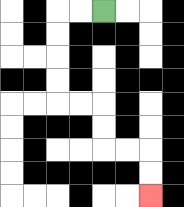{'start': '[4, 0]', 'end': '[6, 8]', 'path_directions': 'L,L,D,D,D,D,R,R,D,D,R,R,D,D', 'path_coordinates': '[[4, 0], [3, 0], [2, 0], [2, 1], [2, 2], [2, 3], [2, 4], [3, 4], [4, 4], [4, 5], [4, 6], [5, 6], [6, 6], [6, 7], [6, 8]]'}